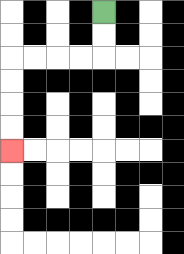{'start': '[4, 0]', 'end': '[0, 6]', 'path_directions': 'D,D,L,L,L,L,D,D,D,D', 'path_coordinates': '[[4, 0], [4, 1], [4, 2], [3, 2], [2, 2], [1, 2], [0, 2], [0, 3], [0, 4], [0, 5], [0, 6]]'}